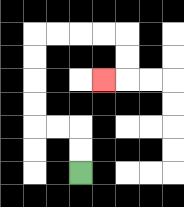{'start': '[3, 7]', 'end': '[4, 3]', 'path_directions': 'U,U,L,L,U,U,U,U,R,R,R,R,D,D,L', 'path_coordinates': '[[3, 7], [3, 6], [3, 5], [2, 5], [1, 5], [1, 4], [1, 3], [1, 2], [1, 1], [2, 1], [3, 1], [4, 1], [5, 1], [5, 2], [5, 3], [4, 3]]'}